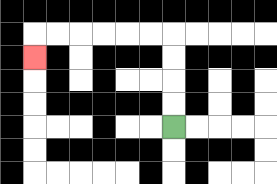{'start': '[7, 5]', 'end': '[1, 2]', 'path_directions': 'U,U,U,U,L,L,L,L,L,L,D', 'path_coordinates': '[[7, 5], [7, 4], [7, 3], [7, 2], [7, 1], [6, 1], [5, 1], [4, 1], [3, 1], [2, 1], [1, 1], [1, 2]]'}